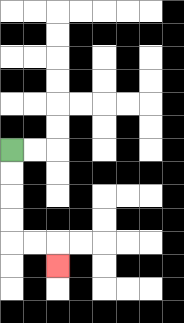{'start': '[0, 6]', 'end': '[2, 11]', 'path_directions': 'D,D,D,D,R,R,D', 'path_coordinates': '[[0, 6], [0, 7], [0, 8], [0, 9], [0, 10], [1, 10], [2, 10], [2, 11]]'}